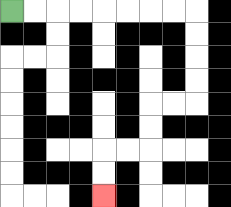{'start': '[0, 0]', 'end': '[4, 8]', 'path_directions': 'R,R,R,R,R,R,R,R,D,D,D,D,L,L,D,D,L,L,D,D', 'path_coordinates': '[[0, 0], [1, 0], [2, 0], [3, 0], [4, 0], [5, 0], [6, 0], [7, 0], [8, 0], [8, 1], [8, 2], [8, 3], [8, 4], [7, 4], [6, 4], [6, 5], [6, 6], [5, 6], [4, 6], [4, 7], [4, 8]]'}